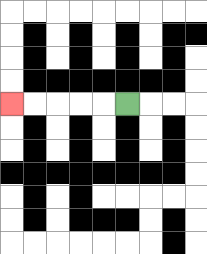{'start': '[5, 4]', 'end': '[0, 4]', 'path_directions': 'L,L,L,L,L', 'path_coordinates': '[[5, 4], [4, 4], [3, 4], [2, 4], [1, 4], [0, 4]]'}